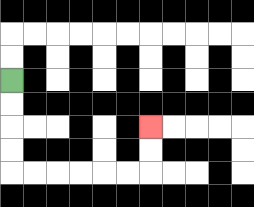{'start': '[0, 3]', 'end': '[6, 5]', 'path_directions': 'D,D,D,D,R,R,R,R,R,R,U,U', 'path_coordinates': '[[0, 3], [0, 4], [0, 5], [0, 6], [0, 7], [1, 7], [2, 7], [3, 7], [4, 7], [5, 7], [6, 7], [6, 6], [6, 5]]'}